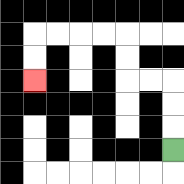{'start': '[7, 6]', 'end': '[1, 3]', 'path_directions': 'U,U,U,L,L,U,U,L,L,L,L,D,D', 'path_coordinates': '[[7, 6], [7, 5], [7, 4], [7, 3], [6, 3], [5, 3], [5, 2], [5, 1], [4, 1], [3, 1], [2, 1], [1, 1], [1, 2], [1, 3]]'}